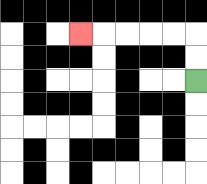{'start': '[8, 3]', 'end': '[3, 1]', 'path_directions': 'U,U,L,L,L,L,L', 'path_coordinates': '[[8, 3], [8, 2], [8, 1], [7, 1], [6, 1], [5, 1], [4, 1], [3, 1]]'}